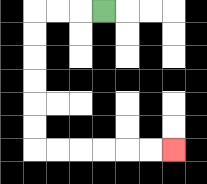{'start': '[4, 0]', 'end': '[7, 6]', 'path_directions': 'L,L,L,D,D,D,D,D,D,R,R,R,R,R,R', 'path_coordinates': '[[4, 0], [3, 0], [2, 0], [1, 0], [1, 1], [1, 2], [1, 3], [1, 4], [1, 5], [1, 6], [2, 6], [3, 6], [4, 6], [5, 6], [6, 6], [7, 6]]'}